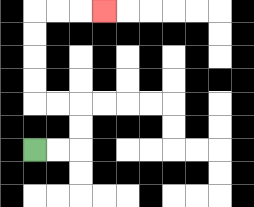{'start': '[1, 6]', 'end': '[4, 0]', 'path_directions': 'R,R,U,U,L,L,U,U,U,U,R,R,R', 'path_coordinates': '[[1, 6], [2, 6], [3, 6], [3, 5], [3, 4], [2, 4], [1, 4], [1, 3], [1, 2], [1, 1], [1, 0], [2, 0], [3, 0], [4, 0]]'}